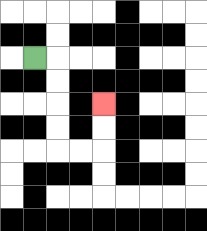{'start': '[1, 2]', 'end': '[4, 4]', 'path_directions': 'R,D,D,D,D,R,R,U,U', 'path_coordinates': '[[1, 2], [2, 2], [2, 3], [2, 4], [2, 5], [2, 6], [3, 6], [4, 6], [4, 5], [4, 4]]'}